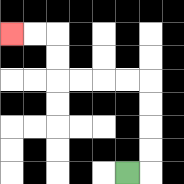{'start': '[5, 7]', 'end': '[0, 1]', 'path_directions': 'R,U,U,U,U,L,L,L,L,U,U,L,L', 'path_coordinates': '[[5, 7], [6, 7], [6, 6], [6, 5], [6, 4], [6, 3], [5, 3], [4, 3], [3, 3], [2, 3], [2, 2], [2, 1], [1, 1], [0, 1]]'}